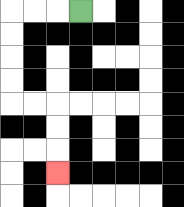{'start': '[3, 0]', 'end': '[2, 7]', 'path_directions': 'L,L,L,D,D,D,D,R,R,D,D,D', 'path_coordinates': '[[3, 0], [2, 0], [1, 0], [0, 0], [0, 1], [0, 2], [0, 3], [0, 4], [1, 4], [2, 4], [2, 5], [2, 6], [2, 7]]'}